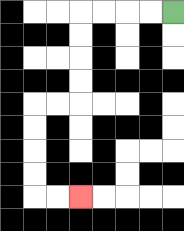{'start': '[7, 0]', 'end': '[3, 8]', 'path_directions': 'L,L,L,L,D,D,D,D,L,L,D,D,D,D,R,R', 'path_coordinates': '[[7, 0], [6, 0], [5, 0], [4, 0], [3, 0], [3, 1], [3, 2], [3, 3], [3, 4], [2, 4], [1, 4], [1, 5], [1, 6], [1, 7], [1, 8], [2, 8], [3, 8]]'}